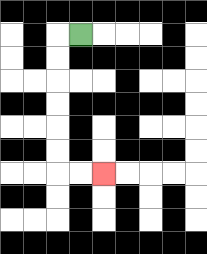{'start': '[3, 1]', 'end': '[4, 7]', 'path_directions': 'L,D,D,D,D,D,D,R,R', 'path_coordinates': '[[3, 1], [2, 1], [2, 2], [2, 3], [2, 4], [2, 5], [2, 6], [2, 7], [3, 7], [4, 7]]'}